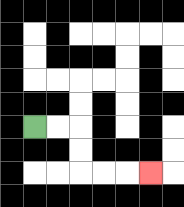{'start': '[1, 5]', 'end': '[6, 7]', 'path_directions': 'R,R,D,D,R,R,R', 'path_coordinates': '[[1, 5], [2, 5], [3, 5], [3, 6], [3, 7], [4, 7], [5, 7], [6, 7]]'}